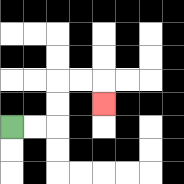{'start': '[0, 5]', 'end': '[4, 4]', 'path_directions': 'R,R,U,U,R,R,D', 'path_coordinates': '[[0, 5], [1, 5], [2, 5], [2, 4], [2, 3], [3, 3], [4, 3], [4, 4]]'}